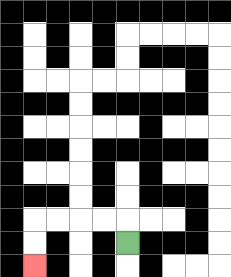{'start': '[5, 10]', 'end': '[1, 11]', 'path_directions': 'U,L,L,L,L,D,D', 'path_coordinates': '[[5, 10], [5, 9], [4, 9], [3, 9], [2, 9], [1, 9], [1, 10], [1, 11]]'}